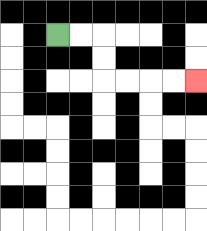{'start': '[2, 1]', 'end': '[8, 3]', 'path_directions': 'R,R,D,D,R,R,R,R', 'path_coordinates': '[[2, 1], [3, 1], [4, 1], [4, 2], [4, 3], [5, 3], [6, 3], [7, 3], [8, 3]]'}